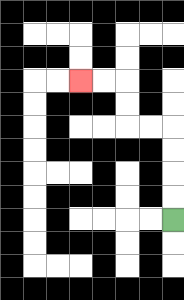{'start': '[7, 9]', 'end': '[3, 3]', 'path_directions': 'U,U,U,U,L,L,U,U,L,L', 'path_coordinates': '[[7, 9], [7, 8], [7, 7], [7, 6], [7, 5], [6, 5], [5, 5], [5, 4], [5, 3], [4, 3], [3, 3]]'}